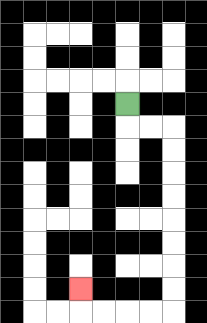{'start': '[5, 4]', 'end': '[3, 12]', 'path_directions': 'D,R,R,D,D,D,D,D,D,D,D,L,L,L,L,U', 'path_coordinates': '[[5, 4], [5, 5], [6, 5], [7, 5], [7, 6], [7, 7], [7, 8], [7, 9], [7, 10], [7, 11], [7, 12], [7, 13], [6, 13], [5, 13], [4, 13], [3, 13], [3, 12]]'}